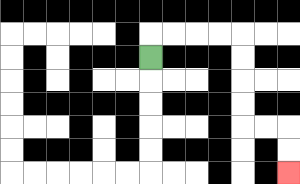{'start': '[6, 2]', 'end': '[12, 7]', 'path_directions': 'U,R,R,R,R,D,D,D,D,R,R,D,D', 'path_coordinates': '[[6, 2], [6, 1], [7, 1], [8, 1], [9, 1], [10, 1], [10, 2], [10, 3], [10, 4], [10, 5], [11, 5], [12, 5], [12, 6], [12, 7]]'}